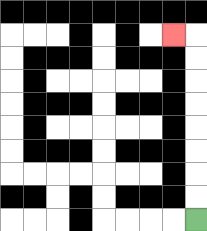{'start': '[8, 9]', 'end': '[7, 1]', 'path_directions': 'U,U,U,U,U,U,U,U,L', 'path_coordinates': '[[8, 9], [8, 8], [8, 7], [8, 6], [8, 5], [8, 4], [8, 3], [8, 2], [8, 1], [7, 1]]'}